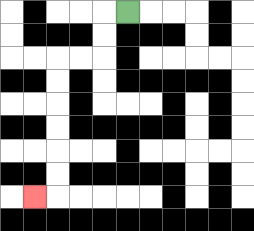{'start': '[5, 0]', 'end': '[1, 8]', 'path_directions': 'L,D,D,L,L,D,D,D,D,D,D,L', 'path_coordinates': '[[5, 0], [4, 0], [4, 1], [4, 2], [3, 2], [2, 2], [2, 3], [2, 4], [2, 5], [2, 6], [2, 7], [2, 8], [1, 8]]'}